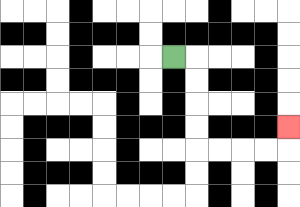{'start': '[7, 2]', 'end': '[12, 5]', 'path_directions': 'R,D,D,D,D,R,R,R,R,U', 'path_coordinates': '[[7, 2], [8, 2], [8, 3], [8, 4], [8, 5], [8, 6], [9, 6], [10, 6], [11, 6], [12, 6], [12, 5]]'}